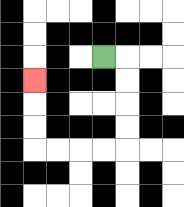{'start': '[4, 2]', 'end': '[1, 3]', 'path_directions': 'R,D,D,D,D,L,L,L,L,U,U,U', 'path_coordinates': '[[4, 2], [5, 2], [5, 3], [5, 4], [5, 5], [5, 6], [4, 6], [3, 6], [2, 6], [1, 6], [1, 5], [1, 4], [1, 3]]'}